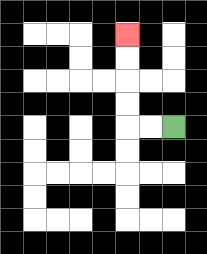{'start': '[7, 5]', 'end': '[5, 1]', 'path_directions': 'L,L,U,U,U,U', 'path_coordinates': '[[7, 5], [6, 5], [5, 5], [5, 4], [5, 3], [5, 2], [5, 1]]'}